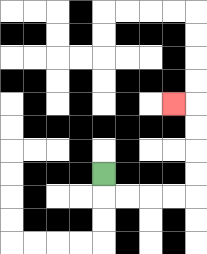{'start': '[4, 7]', 'end': '[7, 4]', 'path_directions': 'D,R,R,R,R,U,U,U,U,L', 'path_coordinates': '[[4, 7], [4, 8], [5, 8], [6, 8], [7, 8], [8, 8], [8, 7], [8, 6], [8, 5], [8, 4], [7, 4]]'}